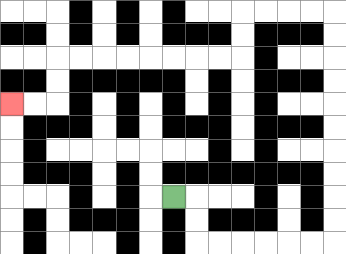{'start': '[7, 8]', 'end': '[0, 4]', 'path_directions': 'R,D,D,R,R,R,R,R,R,U,U,U,U,U,U,U,U,U,U,L,L,L,L,D,D,L,L,L,L,L,L,L,L,D,D,L,L', 'path_coordinates': '[[7, 8], [8, 8], [8, 9], [8, 10], [9, 10], [10, 10], [11, 10], [12, 10], [13, 10], [14, 10], [14, 9], [14, 8], [14, 7], [14, 6], [14, 5], [14, 4], [14, 3], [14, 2], [14, 1], [14, 0], [13, 0], [12, 0], [11, 0], [10, 0], [10, 1], [10, 2], [9, 2], [8, 2], [7, 2], [6, 2], [5, 2], [4, 2], [3, 2], [2, 2], [2, 3], [2, 4], [1, 4], [0, 4]]'}